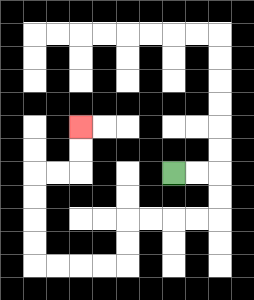{'start': '[7, 7]', 'end': '[3, 5]', 'path_directions': 'R,R,D,D,L,L,L,L,D,D,L,L,L,L,U,U,U,U,R,R,U,U', 'path_coordinates': '[[7, 7], [8, 7], [9, 7], [9, 8], [9, 9], [8, 9], [7, 9], [6, 9], [5, 9], [5, 10], [5, 11], [4, 11], [3, 11], [2, 11], [1, 11], [1, 10], [1, 9], [1, 8], [1, 7], [2, 7], [3, 7], [3, 6], [3, 5]]'}